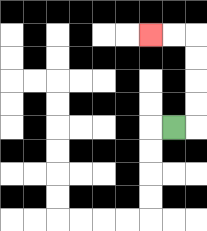{'start': '[7, 5]', 'end': '[6, 1]', 'path_directions': 'R,U,U,U,U,L,L', 'path_coordinates': '[[7, 5], [8, 5], [8, 4], [8, 3], [8, 2], [8, 1], [7, 1], [6, 1]]'}